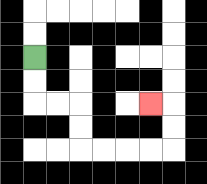{'start': '[1, 2]', 'end': '[6, 4]', 'path_directions': 'D,D,R,R,D,D,R,R,R,R,U,U,L', 'path_coordinates': '[[1, 2], [1, 3], [1, 4], [2, 4], [3, 4], [3, 5], [3, 6], [4, 6], [5, 6], [6, 6], [7, 6], [7, 5], [7, 4], [6, 4]]'}